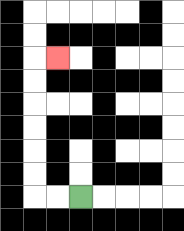{'start': '[3, 8]', 'end': '[2, 2]', 'path_directions': 'L,L,U,U,U,U,U,U,R', 'path_coordinates': '[[3, 8], [2, 8], [1, 8], [1, 7], [1, 6], [1, 5], [1, 4], [1, 3], [1, 2], [2, 2]]'}